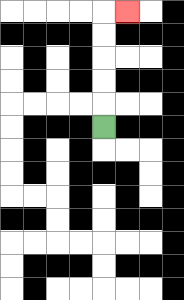{'start': '[4, 5]', 'end': '[5, 0]', 'path_directions': 'U,U,U,U,U,R', 'path_coordinates': '[[4, 5], [4, 4], [4, 3], [4, 2], [4, 1], [4, 0], [5, 0]]'}